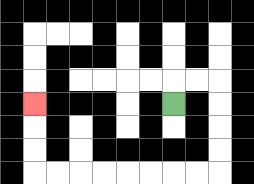{'start': '[7, 4]', 'end': '[1, 4]', 'path_directions': 'U,R,R,D,D,D,D,L,L,L,L,L,L,L,L,U,U,U', 'path_coordinates': '[[7, 4], [7, 3], [8, 3], [9, 3], [9, 4], [9, 5], [9, 6], [9, 7], [8, 7], [7, 7], [6, 7], [5, 7], [4, 7], [3, 7], [2, 7], [1, 7], [1, 6], [1, 5], [1, 4]]'}